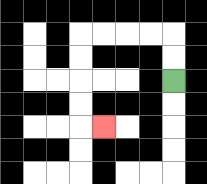{'start': '[7, 3]', 'end': '[4, 5]', 'path_directions': 'U,U,L,L,L,L,D,D,D,D,R', 'path_coordinates': '[[7, 3], [7, 2], [7, 1], [6, 1], [5, 1], [4, 1], [3, 1], [3, 2], [3, 3], [3, 4], [3, 5], [4, 5]]'}